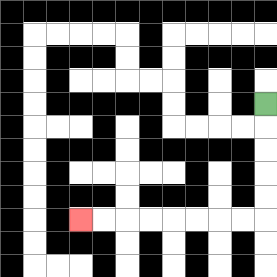{'start': '[11, 4]', 'end': '[3, 9]', 'path_directions': 'D,D,D,D,D,L,L,L,L,L,L,L,L', 'path_coordinates': '[[11, 4], [11, 5], [11, 6], [11, 7], [11, 8], [11, 9], [10, 9], [9, 9], [8, 9], [7, 9], [6, 9], [5, 9], [4, 9], [3, 9]]'}